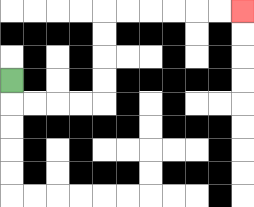{'start': '[0, 3]', 'end': '[10, 0]', 'path_directions': 'D,R,R,R,R,U,U,U,U,R,R,R,R,R,R', 'path_coordinates': '[[0, 3], [0, 4], [1, 4], [2, 4], [3, 4], [4, 4], [4, 3], [4, 2], [4, 1], [4, 0], [5, 0], [6, 0], [7, 0], [8, 0], [9, 0], [10, 0]]'}